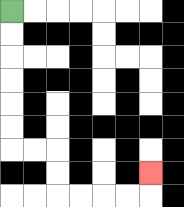{'start': '[0, 0]', 'end': '[6, 7]', 'path_directions': 'D,D,D,D,D,D,R,R,D,D,R,R,R,R,U', 'path_coordinates': '[[0, 0], [0, 1], [0, 2], [0, 3], [0, 4], [0, 5], [0, 6], [1, 6], [2, 6], [2, 7], [2, 8], [3, 8], [4, 8], [5, 8], [6, 8], [6, 7]]'}